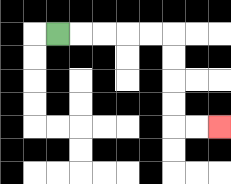{'start': '[2, 1]', 'end': '[9, 5]', 'path_directions': 'R,R,R,R,R,D,D,D,D,R,R', 'path_coordinates': '[[2, 1], [3, 1], [4, 1], [5, 1], [6, 1], [7, 1], [7, 2], [7, 3], [7, 4], [7, 5], [8, 5], [9, 5]]'}